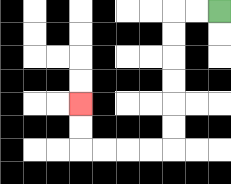{'start': '[9, 0]', 'end': '[3, 4]', 'path_directions': 'L,L,D,D,D,D,D,D,L,L,L,L,U,U', 'path_coordinates': '[[9, 0], [8, 0], [7, 0], [7, 1], [7, 2], [7, 3], [7, 4], [7, 5], [7, 6], [6, 6], [5, 6], [4, 6], [3, 6], [3, 5], [3, 4]]'}